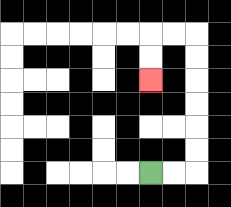{'start': '[6, 7]', 'end': '[6, 3]', 'path_directions': 'R,R,U,U,U,U,U,U,L,L,D,D', 'path_coordinates': '[[6, 7], [7, 7], [8, 7], [8, 6], [8, 5], [8, 4], [8, 3], [8, 2], [8, 1], [7, 1], [6, 1], [6, 2], [6, 3]]'}